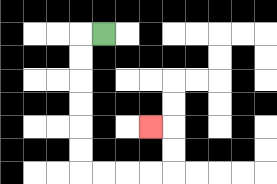{'start': '[4, 1]', 'end': '[6, 5]', 'path_directions': 'L,D,D,D,D,D,D,R,R,R,R,U,U,L', 'path_coordinates': '[[4, 1], [3, 1], [3, 2], [3, 3], [3, 4], [3, 5], [3, 6], [3, 7], [4, 7], [5, 7], [6, 7], [7, 7], [7, 6], [7, 5], [6, 5]]'}